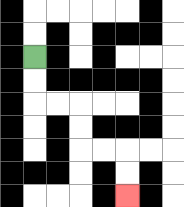{'start': '[1, 2]', 'end': '[5, 8]', 'path_directions': 'D,D,R,R,D,D,R,R,D,D', 'path_coordinates': '[[1, 2], [1, 3], [1, 4], [2, 4], [3, 4], [3, 5], [3, 6], [4, 6], [5, 6], [5, 7], [5, 8]]'}